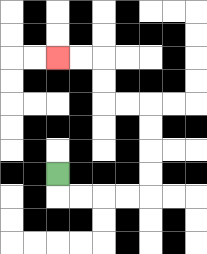{'start': '[2, 7]', 'end': '[2, 2]', 'path_directions': 'D,R,R,R,R,U,U,U,U,L,L,U,U,L,L', 'path_coordinates': '[[2, 7], [2, 8], [3, 8], [4, 8], [5, 8], [6, 8], [6, 7], [6, 6], [6, 5], [6, 4], [5, 4], [4, 4], [4, 3], [4, 2], [3, 2], [2, 2]]'}